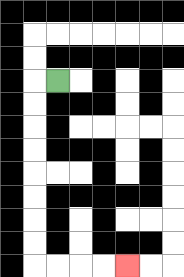{'start': '[2, 3]', 'end': '[5, 11]', 'path_directions': 'L,D,D,D,D,D,D,D,D,R,R,R,R', 'path_coordinates': '[[2, 3], [1, 3], [1, 4], [1, 5], [1, 6], [1, 7], [1, 8], [1, 9], [1, 10], [1, 11], [2, 11], [3, 11], [4, 11], [5, 11]]'}